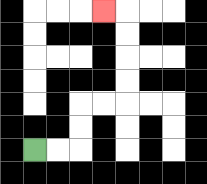{'start': '[1, 6]', 'end': '[4, 0]', 'path_directions': 'R,R,U,U,R,R,U,U,U,U,L', 'path_coordinates': '[[1, 6], [2, 6], [3, 6], [3, 5], [3, 4], [4, 4], [5, 4], [5, 3], [5, 2], [5, 1], [5, 0], [4, 0]]'}